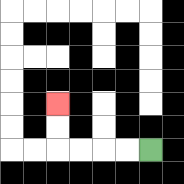{'start': '[6, 6]', 'end': '[2, 4]', 'path_directions': 'L,L,L,L,U,U', 'path_coordinates': '[[6, 6], [5, 6], [4, 6], [3, 6], [2, 6], [2, 5], [2, 4]]'}